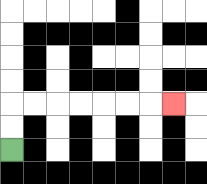{'start': '[0, 6]', 'end': '[7, 4]', 'path_directions': 'U,U,R,R,R,R,R,R,R', 'path_coordinates': '[[0, 6], [0, 5], [0, 4], [1, 4], [2, 4], [3, 4], [4, 4], [5, 4], [6, 4], [7, 4]]'}